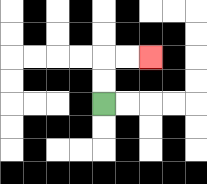{'start': '[4, 4]', 'end': '[6, 2]', 'path_directions': 'U,U,R,R', 'path_coordinates': '[[4, 4], [4, 3], [4, 2], [5, 2], [6, 2]]'}